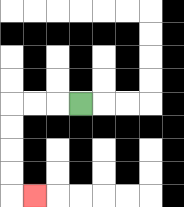{'start': '[3, 4]', 'end': '[1, 8]', 'path_directions': 'L,L,L,D,D,D,D,R', 'path_coordinates': '[[3, 4], [2, 4], [1, 4], [0, 4], [0, 5], [0, 6], [0, 7], [0, 8], [1, 8]]'}